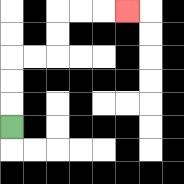{'start': '[0, 5]', 'end': '[5, 0]', 'path_directions': 'U,U,U,R,R,U,U,R,R,R', 'path_coordinates': '[[0, 5], [0, 4], [0, 3], [0, 2], [1, 2], [2, 2], [2, 1], [2, 0], [3, 0], [4, 0], [5, 0]]'}